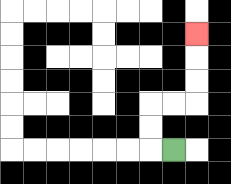{'start': '[7, 6]', 'end': '[8, 1]', 'path_directions': 'L,U,U,R,R,U,U,U', 'path_coordinates': '[[7, 6], [6, 6], [6, 5], [6, 4], [7, 4], [8, 4], [8, 3], [8, 2], [8, 1]]'}